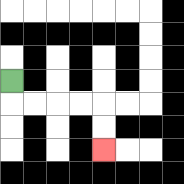{'start': '[0, 3]', 'end': '[4, 6]', 'path_directions': 'D,R,R,R,R,D,D', 'path_coordinates': '[[0, 3], [0, 4], [1, 4], [2, 4], [3, 4], [4, 4], [4, 5], [4, 6]]'}